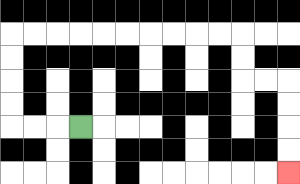{'start': '[3, 5]', 'end': '[12, 7]', 'path_directions': 'L,L,L,U,U,U,U,R,R,R,R,R,R,R,R,R,R,D,D,R,R,D,D,D,D', 'path_coordinates': '[[3, 5], [2, 5], [1, 5], [0, 5], [0, 4], [0, 3], [0, 2], [0, 1], [1, 1], [2, 1], [3, 1], [4, 1], [5, 1], [6, 1], [7, 1], [8, 1], [9, 1], [10, 1], [10, 2], [10, 3], [11, 3], [12, 3], [12, 4], [12, 5], [12, 6], [12, 7]]'}